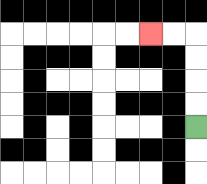{'start': '[8, 5]', 'end': '[6, 1]', 'path_directions': 'U,U,U,U,L,L', 'path_coordinates': '[[8, 5], [8, 4], [8, 3], [8, 2], [8, 1], [7, 1], [6, 1]]'}